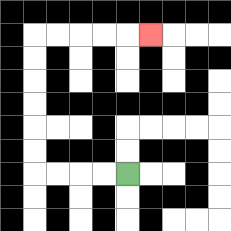{'start': '[5, 7]', 'end': '[6, 1]', 'path_directions': 'L,L,L,L,U,U,U,U,U,U,R,R,R,R,R', 'path_coordinates': '[[5, 7], [4, 7], [3, 7], [2, 7], [1, 7], [1, 6], [1, 5], [1, 4], [1, 3], [1, 2], [1, 1], [2, 1], [3, 1], [4, 1], [5, 1], [6, 1]]'}